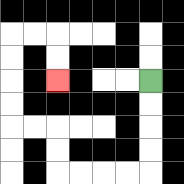{'start': '[6, 3]', 'end': '[2, 3]', 'path_directions': 'D,D,D,D,L,L,L,L,U,U,L,L,U,U,U,U,R,R,D,D', 'path_coordinates': '[[6, 3], [6, 4], [6, 5], [6, 6], [6, 7], [5, 7], [4, 7], [3, 7], [2, 7], [2, 6], [2, 5], [1, 5], [0, 5], [0, 4], [0, 3], [0, 2], [0, 1], [1, 1], [2, 1], [2, 2], [2, 3]]'}